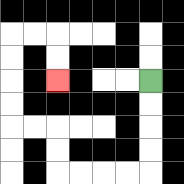{'start': '[6, 3]', 'end': '[2, 3]', 'path_directions': 'D,D,D,D,L,L,L,L,U,U,L,L,U,U,U,U,R,R,D,D', 'path_coordinates': '[[6, 3], [6, 4], [6, 5], [6, 6], [6, 7], [5, 7], [4, 7], [3, 7], [2, 7], [2, 6], [2, 5], [1, 5], [0, 5], [0, 4], [0, 3], [0, 2], [0, 1], [1, 1], [2, 1], [2, 2], [2, 3]]'}